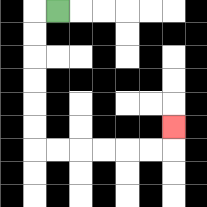{'start': '[2, 0]', 'end': '[7, 5]', 'path_directions': 'L,D,D,D,D,D,D,R,R,R,R,R,R,U', 'path_coordinates': '[[2, 0], [1, 0], [1, 1], [1, 2], [1, 3], [1, 4], [1, 5], [1, 6], [2, 6], [3, 6], [4, 6], [5, 6], [6, 6], [7, 6], [7, 5]]'}